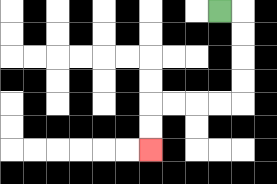{'start': '[9, 0]', 'end': '[6, 6]', 'path_directions': 'R,D,D,D,D,L,L,L,L,D,D', 'path_coordinates': '[[9, 0], [10, 0], [10, 1], [10, 2], [10, 3], [10, 4], [9, 4], [8, 4], [7, 4], [6, 4], [6, 5], [6, 6]]'}